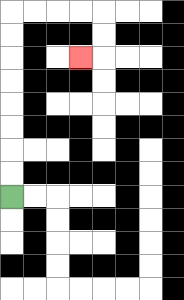{'start': '[0, 8]', 'end': '[3, 2]', 'path_directions': 'U,U,U,U,U,U,U,U,R,R,R,R,D,D,L', 'path_coordinates': '[[0, 8], [0, 7], [0, 6], [0, 5], [0, 4], [0, 3], [0, 2], [0, 1], [0, 0], [1, 0], [2, 0], [3, 0], [4, 0], [4, 1], [4, 2], [3, 2]]'}